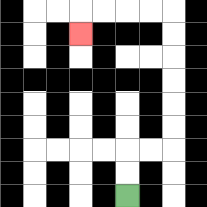{'start': '[5, 8]', 'end': '[3, 1]', 'path_directions': 'U,U,R,R,U,U,U,U,U,U,L,L,L,L,D', 'path_coordinates': '[[5, 8], [5, 7], [5, 6], [6, 6], [7, 6], [7, 5], [7, 4], [7, 3], [7, 2], [7, 1], [7, 0], [6, 0], [5, 0], [4, 0], [3, 0], [3, 1]]'}